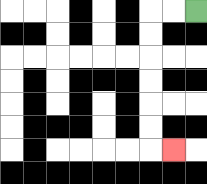{'start': '[8, 0]', 'end': '[7, 6]', 'path_directions': 'L,L,D,D,D,D,D,D,R', 'path_coordinates': '[[8, 0], [7, 0], [6, 0], [6, 1], [6, 2], [6, 3], [6, 4], [6, 5], [6, 6], [7, 6]]'}